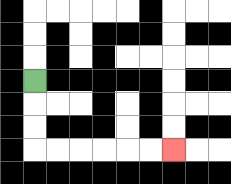{'start': '[1, 3]', 'end': '[7, 6]', 'path_directions': 'D,D,D,R,R,R,R,R,R', 'path_coordinates': '[[1, 3], [1, 4], [1, 5], [1, 6], [2, 6], [3, 6], [4, 6], [5, 6], [6, 6], [7, 6]]'}